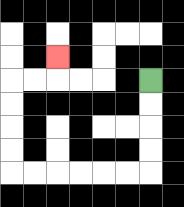{'start': '[6, 3]', 'end': '[2, 2]', 'path_directions': 'D,D,D,D,L,L,L,L,L,L,U,U,U,U,R,R,U', 'path_coordinates': '[[6, 3], [6, 4], [6, 5], [6, 6], [6, 7], [5, 7], [4, 7], [3, 7], [2, 7], [1, 7], [0, 7], [0, 6], [0, 5], [0, 4], [0, 3], [1, 3], [2, 3], [2, 2]]'}